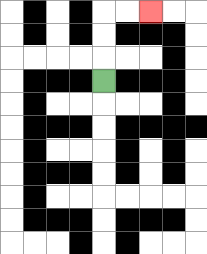{'start': '[4, 3]', 'end': '[6, 0]', 'path_directions': 'U,U,U,R,R', 'path_coordinates': '[[4, 3], [4, 2], [4, 1], [4, 0], [5, 0], [6, 0]]'}